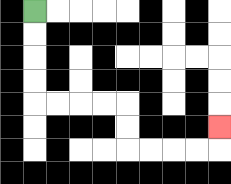{'start': '[1, 0]', 'end': '[9, 5]', 'path_directions': 'D,D,D,D,R,R,R,R,D,D,R,R,R,R,U', 'path_coordinates': '[[1, 0], [1, 1], [1, 2], [1, 3], [1, 4], [2, 4], [3, 4], [4, 4], [5, 4], [5, 5], [5, 6], [6, 6], [7, 6], [8, 6], [9, 6], [9, 5]]'}